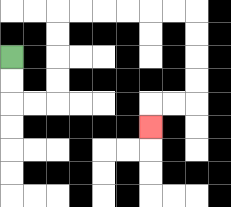{'start': '[0, 2]', 'end': '[6, 5]', 'path_directions': 'D,D,R,R,U,U,U,U,R,R,R,R,R,R,D,D,D,D,L,L,D', 'path_coordinates': '[[0, 2], [0, 3], [0, 4], [1, 4], [2, 4], [2, 3], [2, 2], [2, 1], [2, 0], [3, 0], [4, 0], [5, 0], [6, 0], [7, 0], [8, 0], [8, 1], [8, 2], [8, 3], [8, 4], [7, 4], [6, 4], [6, 5]]'}